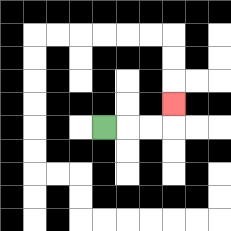{'start': '[4, 5]', 'end': '[7, 4]', 'path_directions': 'R,R,R,U', 'path_coordinates': '[[4, 5], [5, 5], [6, 5], [7, 5], [7, 4]]'}